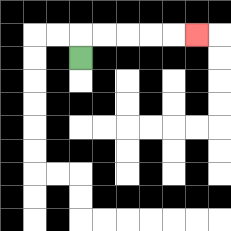{'start': '[3, 2]', 'end': '[8, 1]', 'path_directions': 'U,R,R,R,R,R', 'path_coordinates': '[[3, 2], [3, 1], [4, 1], [5, 1], [6, 1], [7, 1], [8, 1]]'}